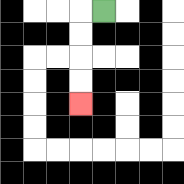{'start': '[4, 0]', 'end': '[3, 4]', 'path_directions': 'L,D,D,D,D', 'path_coordinates': '[[4, 0], [3, 0], [3, 1], [3, 2], [3, 3], [3, 4]]'}